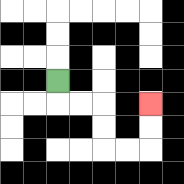{'start': '[2, 3]', 'end': '[6, 4]', 'path_directions': 'D,R,R,D,D,R,R,U,U', 'path_coordinates': '[[2, 3], [2, 4], [3, 4], [4, 4], [4, 5], [4, 6], [5, 6], [6, 6], [6, 5], [6, 4]]'}